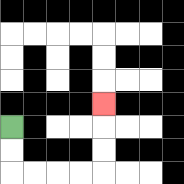{'start': '[0, 5]', 'end': '[4, 4]', 'path_directions': 'D,D,R,R,R,R,U,U,U', 'path_coordinates': '[[0, 5], [0, 6], [0, 7], [1, 7], [2, 7], [3, 7], [4, 7], [4, 6], [4, 5], [4, 4]]'}